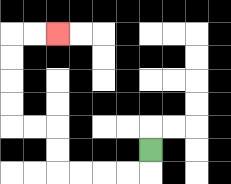{'start': '[6, 6]', 'end': '[2, 1]', 'path_directions': 'D,L,L,L,L,U,U,L,L,U,U,U,U,R,R', 'path_coordinates': '[[6, 6], [6, 7], [5, 7], [4, 7], [3, 7], [2, 7], [2, 6], [2, 5], [1, 5], [0, 5], [0, 4], [0, 3], [0, 2], [0, 1], [1, 1], [2, 1]]'}